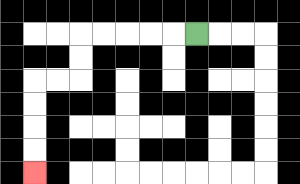{'start': '[8, 1]', 'end': '[1, 7]', 'path_directions': 'L,L,L,L,L,D,D,L,L,D,D,D,D', 'path_coordinates': '[[8, 1], [7, 1], [6, 1], [5, 1], [4, 1], [3, 1], [3, 2], [3, 3], [2, 3], [1, 3], [1, 4], [1, 5], [1, 6], [1, 7]]'}